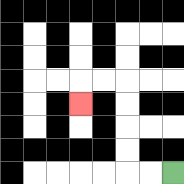{'start': '[7, 7]', 'end': '[3, 4]', 'path_directions': 'L,L,U,U,U,U,L,L,D', 'path_coordinates': '[[7, 7], [6, 7], [5, 7], [5, 6], [5, 5], [5, 4], [5, 3], [4, 3], [3, 3], [3, 4]]'}